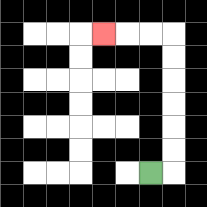{'start': '[6, 7]', 'end': '[4, 1]', 'path_directions': 'R,U,U,U,U,U,U,L,L,L', 'path_coordinates': '[[6, 7], [7, 7], [7, 6], [7, 5], [7, 4], [7, 3], [7, 2], [7, 1], [6, 1], [5, 1], [4, 1]]'}